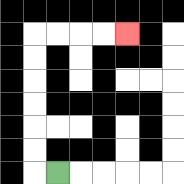{'start': '[2, 7]', 'end': '[5, 1]', 'path_directions': 'L,U,U,U,U,U,U,R,R,R,R', 'path_coordinates': '[[2, 7], [1, 7], [1, 6], [1, 5], [1, 4], [1, 3], [1, 2], [1, 1], [2, 1], [3, 1], [4, 1], [5, 1]]'}